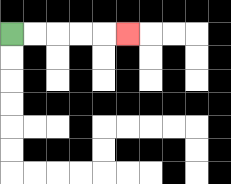{'start': '[0, 1]', 'end': '[5, 1]', 'path_directions': 'R,R,R,R,R', 'path_coordinates': '[[0, 1], [1, 1], [2, 1], [3, 1], [4, 1], [5, 1]]'}